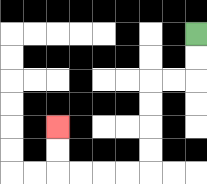{'start': '[8, 1]', 'end': '[2, 5]', 'path_directions': 'D,D,L,L,D,D,D,D,L,L,L,L,U,U', 'path_coordinates': '[[8, 1], [8, 2], [8, 3], [7, 3], [6, 3], [6, 4], [6, 5], [6, 6], [6, 7], [5, 7], [4, 7], [3, 7], [2, 7], [2, 6], [2, 5]]'}